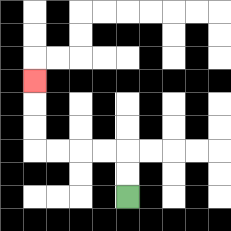{'start': '[5, 8]', 'end': '[1, 3]', 'path_directions': 'U,U,L,L,L,L,U,U,U', 'path_coordinates': '[[5, 8], [5, 7], [5, 6], [4, 6], [3, 6], [2, 6], [1, 6], [1, 5], [1, 4], [1, 3]]'}